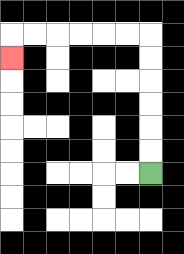{'start': '[6, 7]', 'end': '[0, 2]', 'path_directions': 'U,U,U,U,U,U,L,L,L,L,L,L,D', 'path_coordinates': '[[6, 7], [6, 6], [6, 5], [6, 4], [6, 3], [6, 2], [6, 1], [5, 1], [4, 1], [3, 1], [2, 1], [1, 1], [0, 1], [0, 2]]'}